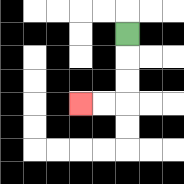{'start': '[5, 1]', 'end': '[3, 4]', 'path_directions': 'D,D,D,L,L', 'path_coordinates': '[[5, 1], [5, 2], [5, 3], [5, 4], [4, 4], [3, 4]]'}